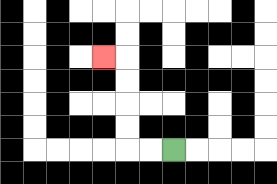{'start': '[7, 6]', 'end': '[4, 2]', 'path_directions': 'L,L,U,U,U,U,L', 'path_coordinates': '[[7, 6], [6, 6], [5, 6], [5, 5], [5, 4], [5, 3], [5, 2], [4, 2]]'}